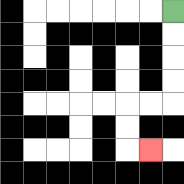{'start': '[7, 0]', 'end': '[6, 6]', 'path_directions': 'D,D,D,D,L,L,D,D,R', 'path_coordinates': '[[7, 0], [7, 1], [7, 2], [7, 3], [7, 4], [6, 4], [5, 4], [5, 5], [5, 6], [6, 6]]'}